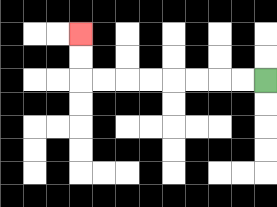{'start': '[11, 3]', 'end': '[3, 1]', 'path_directions': 'L,L,L,L,L,L,L,L,U,U', 'path_coordinates': '[[11, 3], [10, 3], [9, 3], [8, 3], [7, 3], [6, 3], [5, 3], [4, 3], [3, 3], [3, 2], [3, 1]]'}